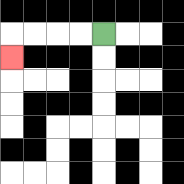{'start': '[4, 1]', 'end': '[0, 2]', 'path_directions': 'L,L,L,L,D', 'path_coordinates': '[[4, 1], [3, 1], [2, 1], [1, 1], [0, 1], [0, 2]]'}